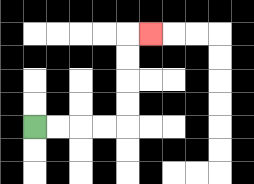{'start': '[1, 5]', 'end': '[6, 1]', 'path_directions': 'R,R,R,R,U,U,U,U,R', 'path_coordinates': '[[1, 5], [2, 5], [3, 5], [4, 5], [5, 5], [5, 4], [5, 3], [5, 2], [5, 1], [6, 1]]'}